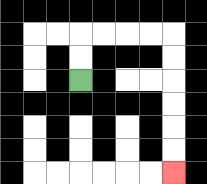{'start': '[3, 3]', 'end': '[7, 7]', 'path_directions': 'U,U,R,R,R,R,D,D,D,D,D,D', 'path_coordinates': '[[3, 3], [3, 2], [3, 1], [4, 1], [5, 1], [6, 1], [7, 1], [7, 2], [7, 3], [7, 4], [7, 5], [7, 6], [7, 7]]'}